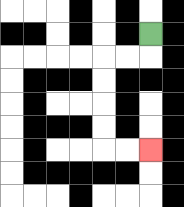{'start': '[6, 1]', 'end': '[6, 6]', 'path_directions': 'D,L,L,D,D,D,D,R,R', 'path_coordinates': '[[6, 1], [6, 2], [5, 2], [4, 2], [4, 3], [4, 4], [4, 5], [4, 6], [5, 6], [6, 6]]'}